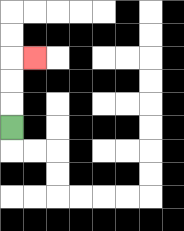{'start': '[0, 5]', 'end': '[1, 2]', 'path_directions': 'U,U,U,R', 'path_coordinates': '[[0, 5], [0, 4], [0, 3], [0, 2], [1, 2]]'}